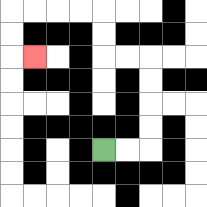{'start': '[4, 6]', 'end': '[1, 2]', 'path_directions': 'R,R,U,U,U,U,L,L,U,U,L,L,L,L,D,D,R', 'path_coordinates': '[[4, 6], [5, 6], [6, 6], [6, 5], [6, 4], [6, 3], [6, 2], [5, 2], [4, 2], [4, 1], [4, 0], [3, 0], [2, 0], [1, 0], [0, 0], [0, 1], [0, 2], [1, 2]]'}